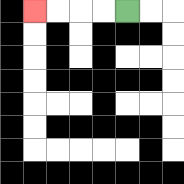{'start': '[5, 0]', 'end': '[1, 0]', 'path_directions': 'L,L,L,L', 'path_coordinates': '[[5, 0], [4, 0], [3, 0], [2, 0], [1, 0]]'}